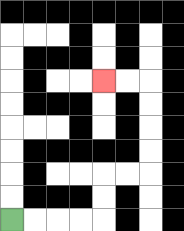{'start': '[0, 9]', 'end': '[4, 3]', 'path_directions': 'R,R,R,R,U,U,R,R,U,U,U,U,L,L', 'path_coordinates': '[[0, 9], [1, 9], [2, 9], [3, 9], [4, 9], [4, 8], [4, 7], [5, 7], [6, 7], [6, 6], [6, 5], [6, 4], [6, 3], [5, 3], [4, 3]]'}